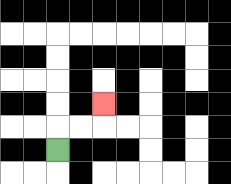{'start': '[2, 6]', 'end': '[4, 4]', 'path_directions': 'U,R,R,U', 'path_coordinates': '[[2, 6], [2, 5], [3, 5], [4, 5], [4, 4]]'}